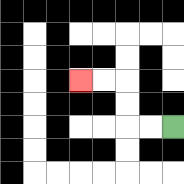{'start': '[7, 5]', 'end': '[3, 3]', 'path_directions': 'L,L,U,U,L,L', 'path_coordinates': '[[7, 5], [6, 5], [5, 5], [5, 4], [5, 3], [4, 3], [3, 3]]'}